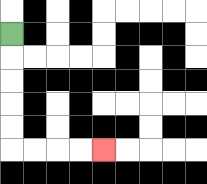{'start': '[0, 1]', 'end': '[4, 6]', 'path_directions': 'D,D,D,D,D,R,R,R,R', 'path_coordinates': '[[0, 1], [0, 2], [0, 3], [0, 4], [0, 5], [0, 6], [1, 6], [2, 6], [3, 6], [4, 6]]'}